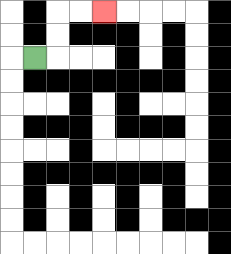{'start': '[1, 2]', 'end': '[4, 0]', 'path_directions': 'R,U,U,R,R', 'path_coordinates': '[[1, 2], [2, 2], [2, 1], [2, 0], [3, 0], [4, 0]]'}